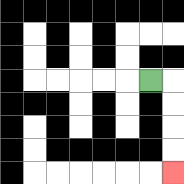{'start': '[6, 3]', 'end': '[7, 7]', 'path_directions': 'R,D,D,D,D', 'path_coordinates': '[[6, 3], [7, 3], [7, 4], [7, 5], [7, 6], [7, 7]]'}